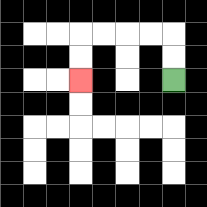{'start': '[7, 3]', 'end': '[3, 3]', 'path_directions': 'U,U,L,L,L,L,D,D', 'path_coordinates': '[[7, 3], [7, 2], [7, 1], [6, 1], [5, 1], [4, 1], [3, 1], [3, 2], [3, 3]]'}